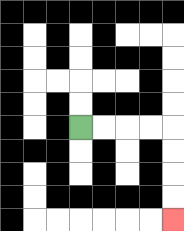{'start': '[3, 5]', 'end': '[7, 9]', 'path_directions': 'R,R,R,R,D,D,D,D', 'path_coordinates': '[[3, 5], [4, 5], [5, 5], [6, 5], [7, 5], [7, 6], [7, 7], [7, 8], [7, 9]]'}